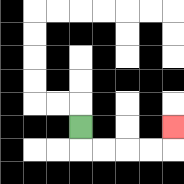{'start': '[3, 5]', 'end': '[7, 5]', 'path_directions': 'D,R,R,R,R,U', 'path_coordinates': '[[3, 5], [3, 6], [4, 6], [5, 6], [6, 6], [7, 6], [7, 5]]'}